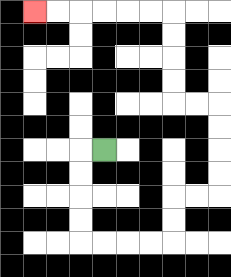{'start': '[4, 6]', 'end': '[1, 0]', 'path_directions': 'L,D,D,D,D,R,R,R,R,U,U,R,R,U,U,U,U,L,L,U,U,U,U,L,L,L,L,L,L', 'path_coordinates': '[[4, 6], [3, 6], [3, 7], [3, 8], [3, 9], [3, 10], [4, 10], [5, 10], [6, 10], [7, 10], [7, 9], [7, 8], [8, 8], [9, 8], [9, 7], [9, 6], [9, 5], [9, 4], [8, 4], [7, 4], [7, 3], [7, 2], [7, 1], [7, 0], [6, 0], [5, 0], [4, 0], [3, 0], [2, 0], [1, 0]]'}